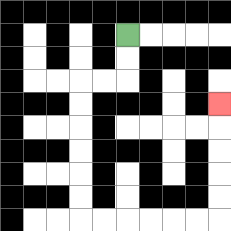{'start': '[5, 1]', 'end': '[9, 4]', 'path_directions': 'D,D,L,L,D,D,D,D,D,D,R,R,R,R,R,R,U,U,U,U,U', 'path_coordinates': '[[5, 1], [5, 2], [5, 3], [4, 3], [3, 3], [3, 4], [3, 5], [3, 6], [3, 7], [3, 8], [3, 9], [4, 9], [5, 9], [6, 9], [7, 9], [8, 9], [9, 9], [9, 8], [9, 7], [9, 6], [9, 5], [9, 4]]'}